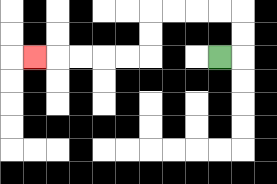{'start': '[9, 2]', 'end': '[1, 2]', 'path_directions': 'R,U,U,L,L,L,L,D,D,L,L,L,L,L', 'path_coordinates': '[[9, 2], [10, 2], [10, 1], [10, 0], [9, 0], [8, 0], [7, 0], [6, 0], [6, 1], [6, 2], [5, 2], [4, 2], [3, 2], [2, 2], [1, 2]]'}